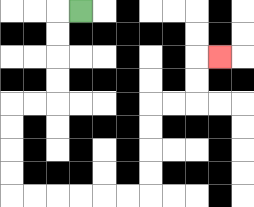{'start': '[3, 0]', 'end': '[9, 2]', 'path_directions': 'L,D,D,D,D,L,L,D,D,D,D,R,R,R,R,R,R,U,U,U,U,R,R,U,U,R', 'path_coordinates': '[[3, 0], [2, 0], [2, 1], [2, 2], [2, 3], [2, 4], [1, 4], [0, 4], [0, 5], [0, 6], [0, 7], [0, 8], [1, 8], [2, 8], [3, 8], [4, 8], [5, 8], [6, 8], [6, 7], [6, 6], [6, 5], [6, 4], [7, 4], [8, 4], [8, 3], [8, 2], [9, 2]]'}